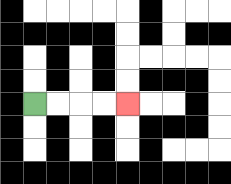{'start': '[1, 4]', 'end': '[5, 4]', 'path_directions': 'R,R,R,R', 'path_coordinates': '[[1, 4], [2, 4], [3, 4], [4, 4], [5, 4]]'}